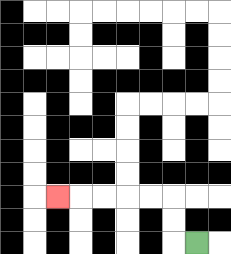{'start': '[8, 10]', 'end': '[2, 8]', 'path_directions': 'L,U,U,L,L,L,L,L', 'path_coordinates': '[[8, 10], [7, 10], [7, 9], [7, 8], [6, 8], [5, 8], [4, 8], [3, 8], [2, 8]]'}